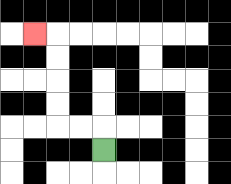{'start': '[4, 6]', 'end': '[1, 1]', 'path_directions': 'U,L,L,U,U,U,U,L', 'path_coordinates': '[[4, 6], [4, 5], [3, 5], [2, 5], [2, 4], [2, 3], [2, 2], [2, 1], [1, 1]]'}